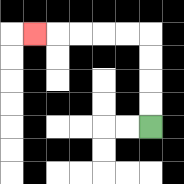{'start': '[6, 5]', 'end': '[1, 1]', 'path_directions': 'U,U,U,U,L,L,L,L,L', 'path_coordinates': '[[6, 5], [6, 4], [6, 3], [6, 2], [6, 1], [5, 1], [4, 1], [3, 1], [2, 1], [1, 1]]'}